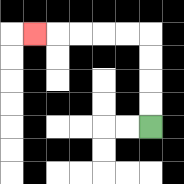{'start': '[6, 5]', 'end': '[1, 1]', 'path_directions': 'U,U,U,U,L,L,L,L,L', 'path_coordinates': '[[6, 5], [6, 4], [6, 3], [6, 2], [6, 1], [5, 1], [4, 1], [3, 1], [2, 1], [1, 1]]'}